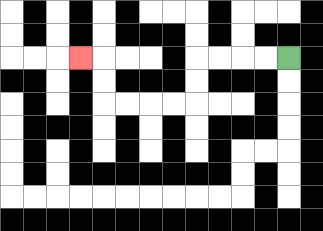{'start': '[12, 2]', 'end': '[3, 2]', 'path_directions': 'L,L,L,L,D,D,L,L,L,L,U,U,L', 'path_coordinates': '[[12, 2], [11, 2], [10, 2], [9, 2], [8, 2], [8, 3], [8, 4], [7, 4], [6, 4], [5, 4], [4, 4], [4, 3], [4, 2], [3, 2]]'}